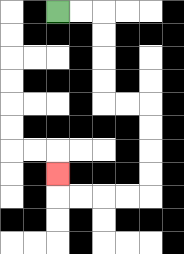{'start': '[2, 0]', 'end': '[2, 7]', 'path_directions': 'R,R,D,D,D,D,R,R,D,D,D,D,L,L,L,L,U', 'path_coordinates': '[[2, 0], [3, 0], [4, 0], [4, 1], [4, 2], [4, 3], [4, 4], [5, 4], [6, 4], [6, 5], [6, 6], [6, 7], [6, 8], [5, 8], [4, 8], [3, 8], [2, 8], [2, 7]]'}